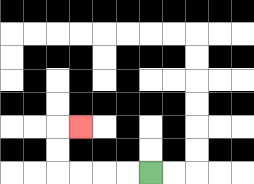{'start': '[6, 7]', 'end': '[3, 5]', 'path_directions': 'L,L,L,L,U,U,R', 'path_coordinates': '[[6, 7], [5, 7], [4, 7], [3, 7], [2, 7], [2, 6], [2, 5], [3, 5]]'}